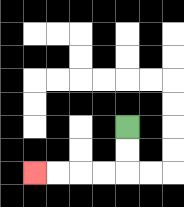{'start': '[5, 5]', 'end': '[1, 7]', 'path_directions': 'D,D,L,L,L,L', 'path_coordinates': '[[5, 5], [5, 6], [5, 7], [4, 7], [3, 7], [2, 7], [1, 7]]'}